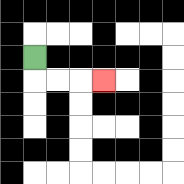{'start': '[1, 2]', 'end': '[4, 3]', 'path_directions': 'D,R,R,R', 'path_coordinates': '[[1, 2], [1, 3], [2, 3], [3, 3], [4, 3]]'}